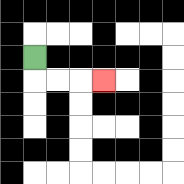{'start': '[1, 2]', 'end': '[4, 3]', 'path_directions': 'D,R,R,R', 'path_coordinates': '[[1, 2], [1, 3], [2, 3], [3, 3], [4, 3]]'}